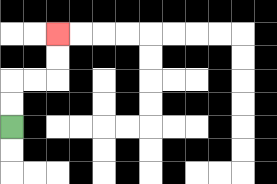{'start': '[0, 5]', 'end': '[2, 1]', 'path_directions': 'U,U,R,R,U,U', 'path_coordinates': '[[0, 5], [0, 4], [0, 3], [1, 3], [2, 3], [2, 2], [2, 1]]'}